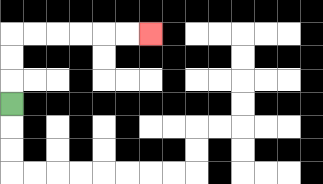{'start': '[0, 4]', 'end': '[6, 1]', 'path_directions': 'U,U,U,R,R,R,R,R,R', 'path_coordinates': '[[0, 4], [0, 3], [0, 2], [0, 1], [1, 1], [2, 1], [3, 1], [4, 1], [5, 1], [6, 1]]'}